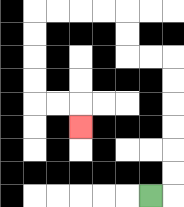{'start': '[6, 8]', 'end': '[3, 5]', 'path_directions': 'R,U,U,U,U,U,U,L,L,U,U,L,L,L,L,D,D,D,D,R,R,D', 'path_coordinates': '[[6, 8], [7, 8], [7, 7], [7, 6], [7, 5], [7, 4], [7, 3], [7, 2], [6, 2], [5, 2], [5, 1], [5, 0], [4, 0], [3, 0], [2, 0], [1, 0], [1, 1], [1, 2], [1, 3], [1, 4], [2, 4], [3, 4], [3, 5]]'}